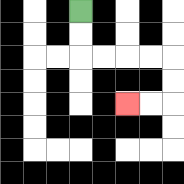{'start': '[3, 0]', 'end': '[5, 4]', 'path_directions': 'D,D,R,R,R,R,D,D,L,L', 'path_coordinates': '[[3, 0], [3, 1], [3, 2], [4, 2], [5, 2], [6, 2], [7, 2], [7, 3], [7, 4], [6, 4], [5, 4]]'}